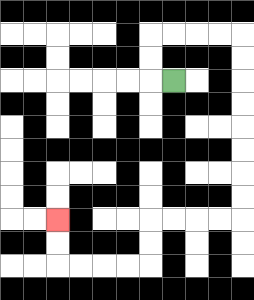{'start': '[7, 3]', 'end': '[2, 9]', 'path_directions': 'L,U,U,R,R,R,R,D,D,D,D,D,D,D,D,L,L,L,L,D,D,L,L,L,L,U,U', 'path_coordinates': '[[7, 3], [6, 3], [6, 2], [6, 1], [7, 1], [8, 1], [9, 1], [10, 1], [10, 2], [10, 3], [10, 4], [10, 5], [10, 6], [10, 7], [10, 8], [10, 9], [9, 9], [8, 9], [7, 9], [6, 9], [6, 10], [6, 11], [5, 11], [4, 11], [3, 11], [2, 11], [2, 10], [2, 9]]'}